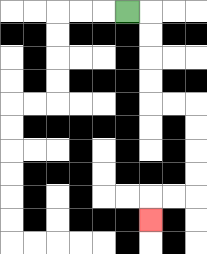{'start': '[5, 0]', 'end': '[6, 9]', 'path_directions': 'R,D,D,D,D,R,R,D,D,D,D,L,L,D', 'path_coordinates': '[[5, 0], [6, 0], [6, 1], [6, 2], [6, 3], [6, 4], [7, 4], [8, 4], [8, 5], [8, 6], [8, 7], [8, 8], [7, 8], [6, 8], [6, 9]]'}